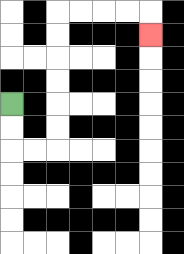{'start': '[0, 4]', 'end': '[6, 1]', 'path_directions': 'D,D,R,R,U,U,U,U,U,U,R,R,R,R,D', 'path_coordinates': '[[0, 4], [0, 5], [0, 6], [1, 6], [2, 6], [2, 5], [2, 4], [2, 3], [2, 2], [2, 1], [2, 0], [3, 0], [4, 0], [5, 0], [6, 0], [6, 1]]'}